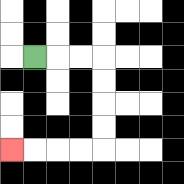{'start': '[1, 2]', 'end': '[0, 6]', 'path_directions': 'R,R,R,D,D,D,D,L,L,L,L', 'path_coordinates': '[[1, 2], [2, 2], [3, 2], [4, 2], [4, 3], [4, 4], [4, 5], [4, 6], [3, 6], [2, 6], [1, 6], [0, 6]]'}